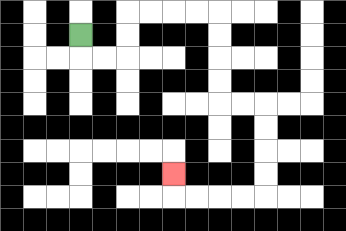{'start': '[3, 1]', 'end': '[7, 7]', 'path_directions': 'D,R,R,U,U,R,R,R,R,D,D,D,D,R,R,D,D,D,D,L,L,L,L,U', 'path_coordinates': '[[3, 1], [3, 2], [4, 2], [5, 2], [5, 1], [5, 0], [6, 0], [7, 0], [8, 0], [9, 0], [9, 1], [9, 2], [9, 3], [9, 4], [10, 4], [11, 4], [11, 5], [11, 6], [11, 7], [11, 8], [10, 8], [9, 8], [8, 8], [7, 8], [7, 7]]'}